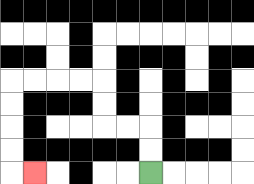{'start': '[6, 7]', 'end': '[1, 7]', 'path_directions': 'U,U,L,L,U,U,L,L,L,L,D,D,D,D,R', 'path_coordinates': '[[6, 7], [6, 6], [6, 5], [5, 5], [4, 5], [4, 4], [4, 3], [3, 3], [2, 3], [1, 3], [0, 3], [0, 4], [0, 5], [0, 6], [0, 7], [1, 7]]'}